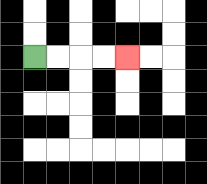{'start': '[1, 2]', 'end': '[5, 2]', 'path_directions': 'R,R,R,R', 'path_coordinates': '[[1, 2], [2, 2], [3, 2], [4, 2], [5, 2]]'}